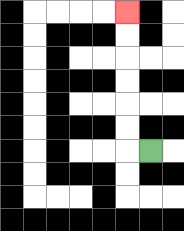{'start': '[6, 6]', 'end': '[5, 0]', 'path_directions': 'L,U,U,U,U,U,U', 'path_coordinates': '[[6, 6], [5, 6], [5, 5], [5, 4], [5, 3], [5, 2], [5, 1], [5, 0]]'}